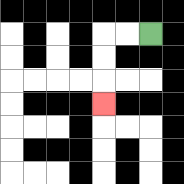{'start': '[6, 1]', 'end': '[4, 4]', 'path_directions': 'L,L,D,D,D', 'path_coordinates': '[[6, 1], [5, 1], [4, 1], [4, 2], [4, 3], [4, 4]]'}